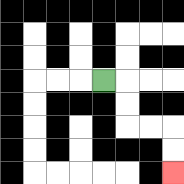{'start': '[4, 3]', 'end': '[7, 7]', 'path_directions': 'R,D,D,R,R,D,D', 'path_coordinates': '[[4, 3], [5, 3], [5, 4], [5, 5], [6, 5], [7, 5], [7, 6], [7, 7]]'}